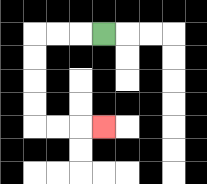{'start': '[4, 1]', 'end': '[4, 5]', 'path_directions': 'L,L,L,D,D,D,D,R,R,R', 'path_coordinates': '[[4, 1], [3, 1], [2, 1], [1, 1], [1, 2], [1, 3], [1, 4], [1, 5], [2, 5], [3, 5], [4, 5]]'}